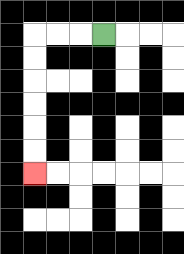{'start': '[4, 1]', 'end': '[1, 7]', 'path_directions': 'L,L,L,D,D,D,D,D,D', 'path_coordinates': '[[4, 1], [3, 1], [2, 1], [1, 1], [1, 2], [1, 3], [1, 4], [1, 5], [1, 6], [1, 7]]'}